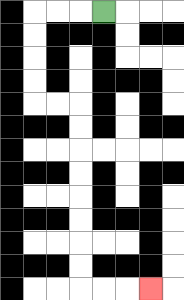{'start': '[4, 0]', 'end': '[6, 12]', 'path_directions': 'L,L,L,D,D,D,D,R,R,D,D,D,D,D,D,D,D,R,R,R', 'path_coordinates': '[[4, 0], [3, 0], [2, 0], [1, 0], [1, 1], [1, 2], [1, 3], [1, 4], [2, 4], [3, 4], [3, 5], [3, 6], [3, 7], [3, 8], [3, 9], [3, 10], [3, 11], [3, 12], [4, 12], [5, 12], [6, 12]]'}